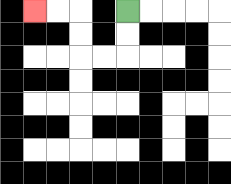{'start': '[5, 0]', 'end': '[1, 0]', 'path_directions': 'D,D,L,L,U,U,L,L', 'path_coordinates': '[[5, 0], [5, 1], [5, 2], [4, 2], [3, 2], [3, 1], [3, 0], [2, 0], [1, 0]]'}